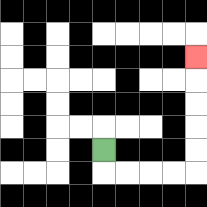{'start': '[4, 6]', 'end': '[8, 2]', 'path_directions': 'D,R,R,R,R,U,U,U,U,U', 'path_coordinates': '[[4, 6], [4, 7], [5, 7], [6, 7], [7, 7], [8, 7], [8, 6], [8, 5], [8, 4], [8, 3], [8, 2]]'}